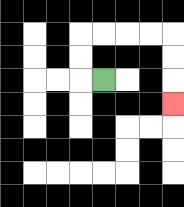{'start': '[4, 3]', 'end': '[7, 4]', 'path_directions': 'L,U,U,R,R,R,R,D,D,D', 'path_coordinates': '[[4, 3], [3, 3], [3, 2], [3, 1], [4, 1], [5, 1], [6, 1], [7, 1], [7, 2], [7, 3], [7, 4]]'}